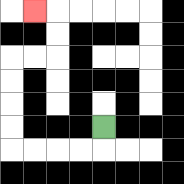{'start': '[4, 5]', 'end': '[1, 0]', 'path_directions': 'D,L,L,L,L,U,U,U,U,R,R,U,U,L', 'path_coordinates': '[[4, 5], [4, 6], [3, 6], [2, 6], [1, 6], [0, 6], [0, 5], [0, 4], [0, 3], [0, 2], [1, 2], [2, 2], [2, 1], [2, 0], [1, 0]]'}